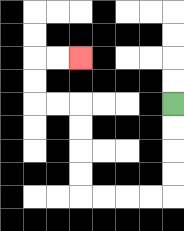{'start': '[7, 4]', 'end': '[3, 2]', 'path_directions': 'D,D,D,D,L,L,L,L,U,U,U,U,L,L,U,U,R,R', 'path_coordinates': '[[7, 4], [7, 5], [7, 6], [7, 7], [7, 8], [6, 8], [5, 8], [4, 8], [3, 8], [3, 7], [3, 6], [3, 5], [3, 4], [2, 4], [1, 4], [1, 3], [1, 2], [2, 2], [3, 2]]'}